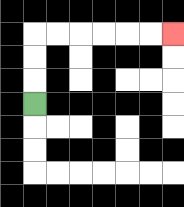{'start': '[1, 4]', 'end': '[7, 1]', 'path_directions': 'U,U,U,R,R,R,R,R,R', 'path_coordinates': '[[1, 4], [1, 3], [1, 2], [1, 1], [2, 1], [3, 1], [4, 1], [5, 1], [6, 1], [7, 1]]'}